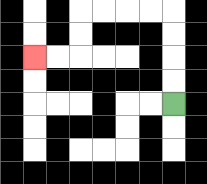{'start': '[7, 4]', 'end': '[1, 2]', 'path_directions': 'U,U,U,U,L,L,L,L,D,D,L,L', 'path_coordinates': '[[7, 4], [7, 3], [7, 2], [7, 1], [7, 0], [6, 0], [5, 0], [4, 0], [3, 0], [3, 1], [3, 2], [2, 2], [1, 2]]'}